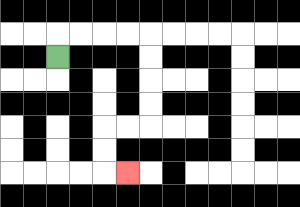{'start': '[2, 2]', 'end': '[5, 7]', 'path_directions': 'U,R,R,R,R,D,D,D,D,L,L,D,D,R', 'path_coordinates': '[[2, 2], [2, 1], [3, 1], [4, 1], [5, 1], [6, 1], [6, 2], [6, 3], [6, 4], [6, 5], [5, 5], [4, 5], [4, 6], [4, 7], [5, 7]]'}